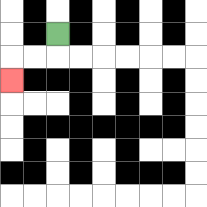{'start': '[2, 1]', 'end': '[0, 3]', 'path_directions': 'D,L,L,D', 'path_coordinates': '[[2, 1], [2, 2], [1, 2], [0, 2], [0, 3]]'}